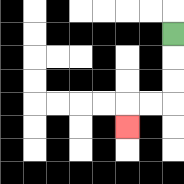{'start': '[7, 1]', 'end': '[5, 5]', 'path_directions': 'D,D,D,L,L,D', 'path_coordinates': '[[7, 1], [7, 2], [7, 3], [7, 4], [6, 4], [5, 4], [5, 5]]'}